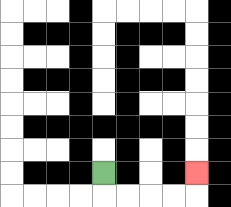{'start': '[4, 7]', 'end': '[8, 7]', 'path_directions': 'D,R,R,R,R,U', 'path_coordinates': '[[4, 7], [4, 8], [5, 8], [6, 8], [7, 8], [8, 8], [8, 7]]'}